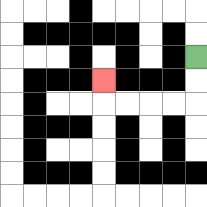{'start': '[8, 2]', 'end': '[4, 3]', 'path_directions': 'D,D,L,L,L,L,U', 'path_coordinates': '[[8, 2], [8, 3], [8, 4], [7, 4], [6, 4], [5, 4], [4, 4], [4, 3]]'}